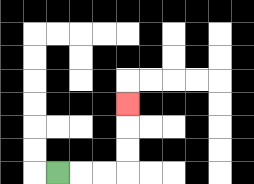{'start': '[2, 7]', 'end': '[5, 4]', 'path_directions': 'R,R,R,U,U,U', 'path_coordinates': '[[2, 7], [3, 7], [4, 7], [5, 7], [5, 6], [5, 5], [5, 4]]'}